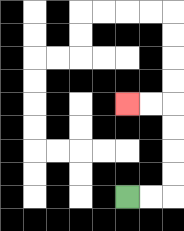{'start': '[5, 8]', 'end': '[5, 4]', 'path_directions': 'R,R,U,U,U,U,L,L', 'path_coordinates': '[[5, 8], [6, 8], [7, 8], [7, 7], [7, 6], [7, 5], [7, 4], [6, 4], [5, 4]]'}